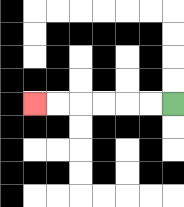{'start': '[7, 4]', 'end': '[1, 4]', 'path_directions': 'L,L,L,L,L,L', 'path_coordinates': '[[7, 4], [6, 4], [5, 4], [4, 4], [3, 4], [2, 4], [1, 4]]'}